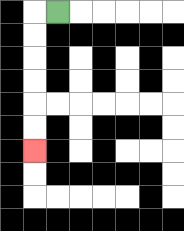{'start': '[2, 0]', 'end': '[1, 6]', 'path_directions': 'L,D,D,D,D,D,D', 'path_coordinates': '[[2, 0], [1, 0], [1, 1], [1, 2], [1, 3], [1, 4], [1, 5], [1, 6]]'}